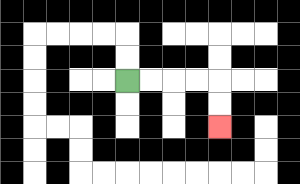{'start': '[5, 3]', 'end': '[9, 5]', 'path_directions': 'R,R,R,R,D,D', 'path_coordinates': '[[5, 3], [6, 3], [7, 3], [8, 3], [9, 3], [9, 4], [9, 5]]'}